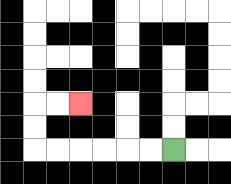{'start': '[7, 6]', 'end': '[3, 4]', 'path_directions': 'L,L,L,L,L,L,U,U,R,R', 'path_coordinates': '[[7, 6], [6, 6], [5, 6], [4, 6], [3, 6], [2, 6], [1, 6], [1, 5], [1, 4], [2, 4], [3, 4]]'}